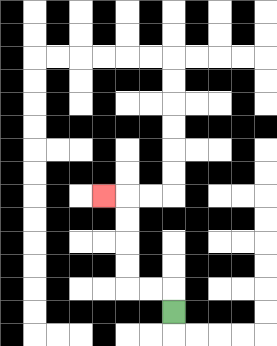{'start': '[7, 13]', 'end': '[4, 8]', 'path_directions': 'U,L,L,U,U,U,U,L', 'path_coordinates': '[[7, 13], [7, 12], [6, 12], [5, 12], [5, 11], [5, 10], [5, 9], [5, 8], [4, 8]]'}